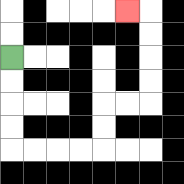{'start': '[0, 2]', 'end': '[5, 0]', 'path_directions': 'D,D,D,D,R,R,R,R,U,U,R,R,U,U,U,U,L', 'path_coordinates': '[[0, 2], [0, 3], [0, 4], [0, 5], [0, 6], [1, 6], [2, 6], [3, 6], [4, 6], [4, 5], [4, 4], [5, 4], [6, 4], [6, 3], [6, 2], [6, 1], [6, 0], [5, 0]]'}